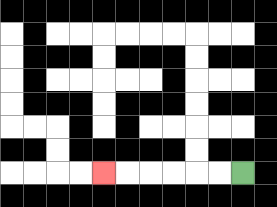{'start': '[10, 7]', 'end': '[4, 7]', 'path_directions': 'L,L,L,L,L,L', 'path_coordinates': '[[10, 7], [9, 7], [8, 7], [7, 7], [6, 7], [5, 7], [4, 7]]'}